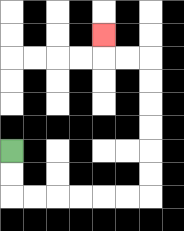{'start': '[0, 6]', 'end': '[4, 1]', 'path_directions': 'D,D,R,R,R,R,R,R,U,U,U,U,U,U,L,L,U', 'path_coordinates': '[[0, 6], [0, 7], [0, 8], [1, 8], [2, 8], [3, 8], [4, 8], [5, 8], [6, 8], [6, 7], [6, 6], [6, 5], [6, 4], [6, 3], [6, 2], [5, 2], [4, 2], [4, 1]]'}